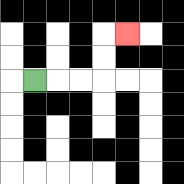{'start': '[1, 3]', 'end': '[5, 1]', 'path_directions': 'R,R,R,U,U,R', 'path_coordinates': '[[1, 3], [2, 3], [3, 3], [4, 3], [4, 2], [4, 1], [5, 1]]'}